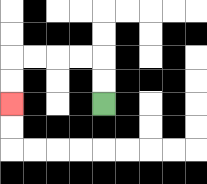{'start': '[4, 4]', 'end': '[0, 4]', 'path_directions': 'U,U,L,L,L,L,D,D', 'path_coordinates': '[[4, 4], [4, 3], [4, 2], [3, 2], [2, 2], [1, 2], [0, 2], [0, 3], [0, 4]]'}